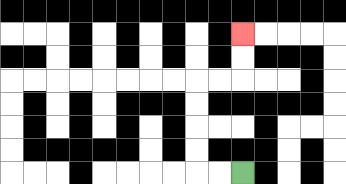{'start': '[10, 7]', 'end': '[10, 1]', 'path_directions': 'L,L,U,U,U,U,R,R,U,U', 'path_coordinates': '[[10, 7], [9, 7], [8, 7], [8, 6], [8, 5], [8, 4], [8, 3], [9, 3], [10, 3], [10, 2], [10, 1]]'}